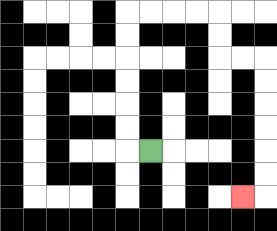{'start': '[6, 6]', 'end': '[10, 8]', 'path_directions': 'L,U,U,U,U,U,U,R,R,R,R,D,D,R,R,D,D,D,D,D,D,L', 'path_coordinates': '[[6, 6], [5, 6], [5, 5], [5, 4], [5, 3], [5, 2], [5, 1], [5, 0], [6, 0], [7, 0], [8, 0], [9, 0], [9, 1], [9, 2], [10, 2], [11, 2], [11, 3], [11, 4], [11, 5], [11, 6], [11, 7], [11, 8], [10, 8]]'}